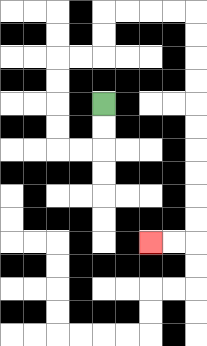{'start': '[4, 4]', 'end': '[6, 10]', 'path_directions': 'D,D,L,L,U,U,U,U,R,R,U,U,R,R,R,R,D,D,D,D,D,D,D,D,D,D,L,L', 'path_coordinates': '[[4, 4], [4, 5], [4, 6], [3, 6], [2, 6], [2, 5], [2, 4], [2, 3], [2, 2], [3, 2], [4, 2], [4, 1], [4, 0], [5, 0], [6, 0], [7, 0], [8, 0], [8, 1], [8, 2], [8, 3], [8, 4], [8, 5], [8, 6], [8, 7], [8, 8], [8, 9], [8, 10], [7, 10], [6, 10]]'}